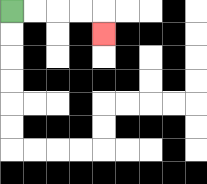{'start': '[0, 0]', 'end': '[4, 1]', 'path_directions': 'R,R,R,R,D', 'path_coordinates': '[[0, 0], [1, 0], [2, 0], [3, 0], [4, 0], [4, 1]]'}